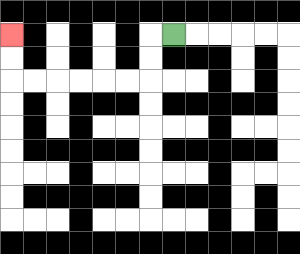{'start': '[7, 1]', 'end': '[0, 1]', 'path_directions': 'L,D,D,L,L,L,L,L,L,U,U', 'path_coordinates': '[[7, 1], [6, 1], [6, 2], [6, 3], [5, 3], [4, 3], [3, 3], [2, 3], [1, 3], [0, 3], [0, 2], [0, 1]]'}